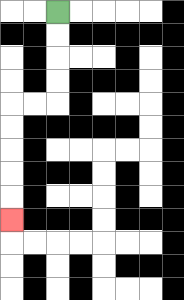{'start': '[2, 0]', 'end': '[0, 9]', 'path_directions': 'D,D,D,D,L,L,D,D,D,D,D', 'path_coordinates': '[[2, 0], [2, 1], [2, 2], [2, 3], [2, 4], [1, 4], [0, 4], [0, 5], [0, 6], [0, 7], [0, 8], [0, 9]]'}